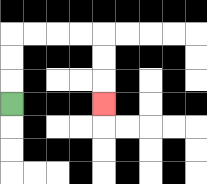{'start': '[0, 4]', 'end': '[4, 4]', 'path_directions': 'U,U,U,R,R,R,R,D,D,D', 'path_coordinates': '[[0, 4], [0, 3], [0, 2], [0, 1], [1, 1], [2, 1], [3, 1], [4, 1], [4, 2], [4, 3], [4, 4]]'}